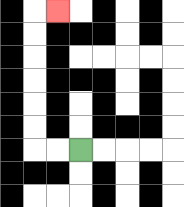{'start': '[3, 6]', 'end': '[2, 0]', 'path_directions': 'L,L,U,U,U,U,U,U,R', 'path_coordinates': '[[3, 6], [2, 6], [1, 6], [1, 5], [1, 4], [1, 3], [1, 2], [1, 1], [1, 0], [2, 0]]'}